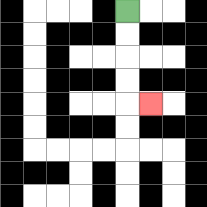{'start': '[5, 0]', 'end': '[6, 4]', 'path_directions': 'D,D,D,D,R', 'path_coordinates': '[[5, 0], [5, 1], [5, 2], [5, 3], [5, 4], [6, 4]]'}